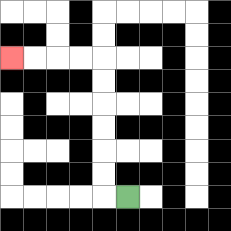{'start': '[5, 8]', 'end': '[0, 2]', 'path_directions': 'L,U,U,U,U,U,U,L,L,L,L', 'path_coordinates': '[[5, 8], [4, 8], [4, 7], [4, 6], [4, 5], [4, 4], [4, 3], [4, 2], [3, 2], [2, 2], [1, 2], [0, 2]]'}